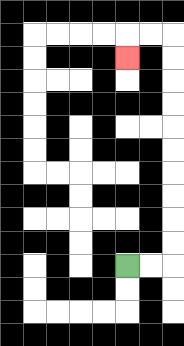{'start': '[5, 11]', 'end': '[5, 2]', 'path_directions': 'R,R,U,U,U,U,U,U,U,U,U,U,L,L,D', 'path_coordinates': '[[5, 11], [6, 11], [7, 11], [7, 10], [7, 9], [7, 8], [7, 7], [7, 6], [7, 5], [7, 4], [7, 3], [7, 2], [7, 1], [6, 1], [5, 1], [5, 2]]'}